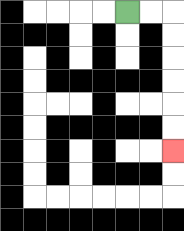{'start': '[5, 0]', 'end': '[7, 6]', 'path_directions': 'R,R,D,D,D,D,D,D', 'path_coordinates': '[[5, 0], [6, 0], [7, 0], [7, 1], [7, 2], [7, 3], [7, 4], [7, 5], [7, 6]]'}